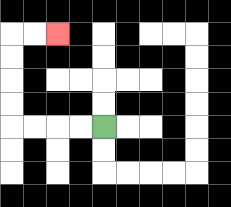{'start': '[4, 5]', 'end': '[2, 1]', 'path_directions': 'L,L,L,L,U,U,U,U,R,R', 'path_coordinates': '[[4, 5], [3, 5], [2, 5], [1, 5], [0, 5], [0, 4], [0, 3], [0, 2], [0, 1], [1, 1], [2, 1]]'}